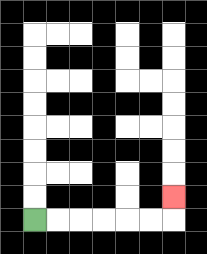{'start': '[1, 9]', 'end': '[7, 8]', 'path_directions': 'R,R,R,R,R,R,U', 'path_coordinates': '[[1, 9], [2, 9], [3, 9], [4, 9], [5, 9], [6, 9], [7, 9], [7, 8]]'}